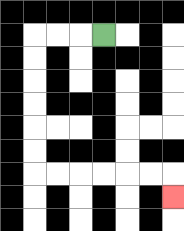{'start': '[4, 1]', 'end': '[7, 8]', 'path_directions': 'L,L,L,D,D,D,D,D,D,R,R,R,R,R,R,D', 'path_coordinates': '[[4, 1], [3, 1], [2, 1], [1, 1], [1, 2], [1, 3], [1, 4], [1, 5], [1, 6], [1, 7], [2, 7], [3, 7], [4, 7], [5, 7], [6, 7], [7, 7], [7, 8]]'}